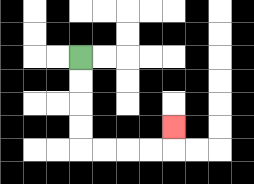{'start': '[3, 2]', 'end': '[7, 5]', 'path_directions': 'D,D,D,D,R,R,R,R,U', 'path_coordinates': '[[3, 2], [3, 3], [3, 4], [3, 5], [3, 6], [4, 6], [5, 6], [6, 6], [7, 6], [7, 5]]'}